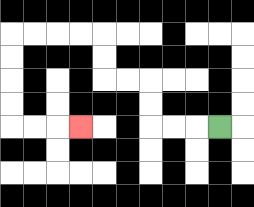{'start': '[9, 5]', 'end': '[3, 5]', 'path_directions': 'L,L,L,U,U,L,L,U,U,L,L,L,L,D,D,D,D,R,R,R', 'path_coordinates': '[[9, 5], [8, 5], [7, 5], [6, 5], [6, 4], [6, 3], [5, 3], [4, 3], [4, 2], [4, 1], [3, 1], [2, 1], [1, 1], [0, 1], [0, 2], [0, 3], [0, 4], [0, 5], [1, 5], [2, 5], [3, 5]]'}